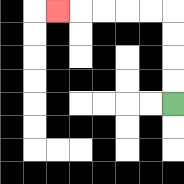{'start': '[7, 4]', 'end': '[2, 0]', 'path_directions': 'U,U,U,U,L,L,L,L,L', 'path_coordinates': '[[7, 4], [7, 3], [7, 2], [7, 1], [7, 0], [6, 0], [5, 0], [4, 0], [3, 0], [2, 0]]'}